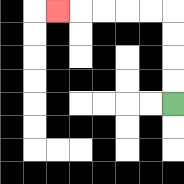{'start': '[7, 4]', 'end': '[2, 0]', 'path_directions': 'U,U,U,U,L,L,L,L,L', 'path_coordinates': '[[7, 4], [7, 3], [7, 2], [7, 1], [7, 0], [6, 0], [5, 0], [4, 0], [3, 0], [2, 0]]'}